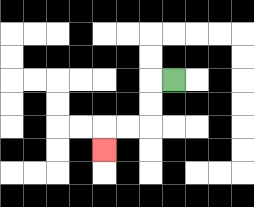{'start': '[7, 3]', 'end': '[4, 6]', 'path_directions': 'L,D,D,L,L,D', 'path_coordinates': '[[7, 3], [6, 3], [6, 4], [6, 5], [5, 5], [4, 5], [4, 6]]'}